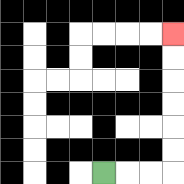{'start': '[4, 7]', 'end': '[7, 1]', 'path_directions': 'R,R,R,U,U,U,U,U,U', 'path_coordinates': '[[4, 7], [5, 7], [6, 7], [7, 7], [7, 6], [7, 5], [7, 4], [7, 3], [7, 2], [7, 1]]'}